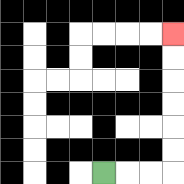{'start': '[4, 7]', 'end': '[7, 1]', 'path_directions': 'R,R,R,U,U,U,U,U,U', 'path_coordinates': '[[4, 7], [5, 7], [6, 7], [7, 7], [7, 6], [7, 5], [7, 4], [7, 3], [7, 2], [7, 1]]'}